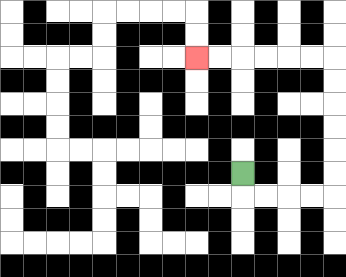{'start': '[10, 7]', 'end': '[8, 2]', 'path_directions': 'D,R,R,R,R,U,U,U,U,U,U,L,L,L,L,L,L', 'path_coordinates': '[[10, 7], [10, 8], [11, 8], [12, 8], [13, 8], [14, 8], [14, 7], [14, 6], [14, 5], [14, 4], [14, 3], [14, 2], [13, 2], [12, 2], [11, 2], [10, 2], [9, 2], [8, 2]]'}